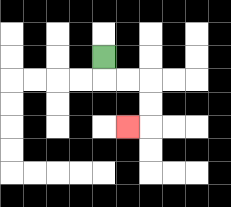{'start': '[4, 2]', 'end': '[5, 5]', 'path_directions': 'D,R,R,D,D,L', 'path_coordinates': '[[4, 2], [4, 3], [5, 3], [6, 3], [6, 4], [6, 5], [5, 5]]'}